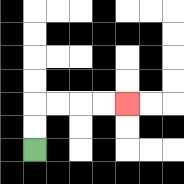{'start': '[1, 6]', 'end': '[5, 4]', 'path_directions': 'U,U,R,R,R,R', 'path_coordinates': '[[1, 6], [1, 5], [1, 4], [2, 4], [3, 4], [4, 4], [5, 4]]'}